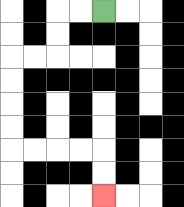{'start': '[4, 0]', 'end': '[4, 8]', 'path_directions': 'L,L,D,D,L,L,D,D,D,D,R,R,R,R,D,D', 'path_coordinates': '[[4, 0], [3, 0], [2, 0], [2, 1], [2, 2], [1, 2], [0, 2], [0, 3], [0, 4], [0, 5], [0, 6], [1, 6], [2, 6], [3, 6], [4, 6], [4, 7], [4, 8]]'}